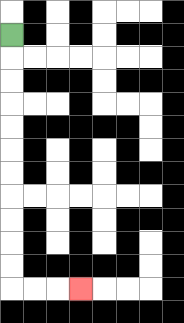{'start': '[0, 1]', 'end': '[3, 12]', 'path_directions': 'D,D,D,D,D,D,D,D,D,D,D,R,R,R', 'path_coordinates': '[[0, 1], [0, 2], [0, 3], [0, 4], [0, 5], [0, 6], [0, 7], [0, 8], [0, 9], [0, 10], [0, 11], [0, 12], [1, 12], [2, 12], [3, 12]]'}